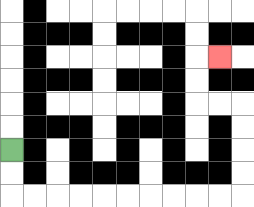{'start': '[0, 6]', 'end': '[9, 2]', 'path_directions': 'D,D,R,R,R,R,R,R,R,R,R,R,U,U,U,U,L,L,U,U,R', 'path_coordinates': '[[0, 6], [0, 7], [0, 8], [1, 8], [2, 8], [3, 8], [4, 8], [5, 8], [6, 8], [7, 8], [8, 8], [9, 8], [10, 8], [10, 7], [10, 6], [10, 5], [10, 4], [9, 4], [8, 4], [8, 3], [8, 2], [9, 2]]'}